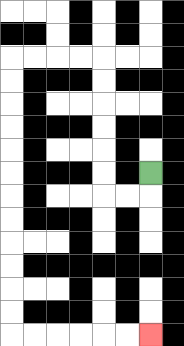{'start': '[6, 7]', 'end': '[6, 14]', 'path_directions': 'D,L,L,U,U,U,U,U,U,L,L,L,L,D,D,D,D,D,D,D,D,D,D,D,D,R,R,R,R,R,R', 'path_coordinates': '[[6, 7], [6, 8], [5, 8], [4, 8], [4, 7], [4, 6], [4, 5], [4, 4], [4, 3], [4, 2], [3, 2], [2, 2], [1, 2], [0, 2], [0, 3], [0, 4], [0, 5], [0, 6], [0, 7], [0, 8], [0, 9], [0, 10], [0, 11], [0, 12], [0, 13], [0, 14], [1, 14], [2, 14], [3, 14], [4, 14], [5, 14], [6, 14]]'}